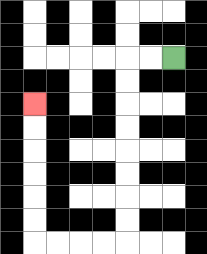{'start': '[7, 2]', 'end': '[1, 4]', 'path_directions': 'L,L,D,D,D,D,D,D,D,D,L,L,L,L,U,U,U,U,U,U', 'path_coordinates': '[[7, 2], [6, 2], [5, 2], [5, 3], [5, 4], [5, 5], [5, 6], [5, 7], [5, 8], [5, 9], [5, 10], [4, 10], [3, 10], [2, 10], [1, 10], [1, 9], [1, 8], [1, 7], [1, 6], [1, 5], [1, 4]]'}